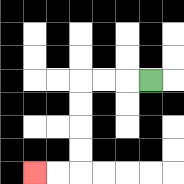{'start': '[6, 3]', 'end': '[1, 7]', 'path_directions': 'L,L,L,D,D,D,D,L,L', 'path_coordinates': '[[6, 3], [5, 3], [4, 3], [3, 3], [3, 4], [3, 5], [3, 6], [3, 7], [2, 7], [1, 7]]'}